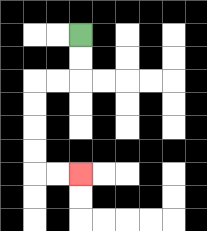{'start': '[3, 1]', 'end': '[3, 7]', 'path_directions': 'D,D,L,L,D,D,D,D,R,R', 'path_coordinates': '[[3, 1], [3, 2], [3, 3], [2, 3], [1, 3], [1, 4], [1, 5], [1, 6], [1, 7], [2, 7], [3, 7]]'}